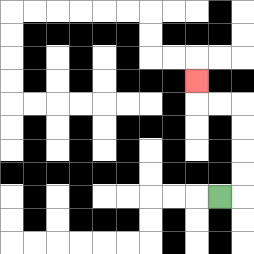{'start': '[9, 8]', 'end': '[8, 3]', 'path_directions': 'R,U,U,U,U,L,L,U', 'path_coordinates': '[[9, 8], [10, 8], [10, 7], [10, 6], [10, 5], [10, 4], [9, 4], [8, 4], [8, 3]]'}